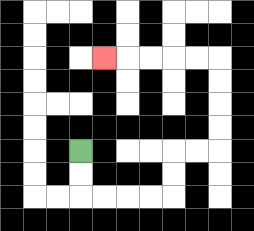{'start': '[3, 6]', 'end': '[4, 2]', 'path_directions': 'D,D,R,R,R,R,U,U,R,R,U,U,U,U,L,L,L,L,L', 'path_coordinates': '[[3, 6], [3, 7], [3, 8], [4, 8], [5, 8], [6, 8], [7, 8], [7, 7], [7, 6], [8, 6], [9, 6], [9, 5], [9, 4], [9, 3], [9, 2], [8, 2], [7, 2], [6, 2], [5, 2], [4, 2]]'}